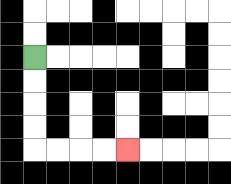{'start': '[1, 2]', 'end': '[5, 6]', 'path_directions': 'D,D,D,D,R,R,R,R', 'path_coordinates': '[[1, 2], [1, 3], [1, 4], [1, 5], [1, 6], [2, 6], [3, 6], [4, 6], [5, 6]]'}